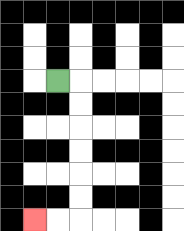{'start': '[2, 3]', 'end': '[1, 9]', 'path_directions': 'R,D,D,D,D,D,D,L,L', 'path_coordinates': '[[2, 3], [3, 3], [3, 4], [3, 5], [3, 6], [3, 7], [3, 8], [3, 9], [2, 9], [1, 9]]'}